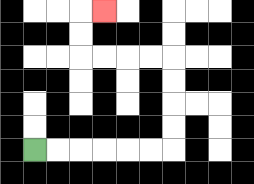{'start': '[1, 6]', 'end': '[4, 0]', 'path_directions': 'R,R,R,R,R,R,U,U,U,U,L,L,L,L,U,U,R', 'path_coordinates': '[[1, 6], [2, 6], [3, 6], [4, 6], [5, 6], [6, 6], [7, 6], [7, 5], [7, 4], [7, 3], [7, 2], [6, 2], [5, 2], [4, 2], [3, 2], [3, 1], [3, 0], [4, 0]]'}